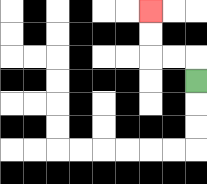{'start': '[8, 3]', 'end': '[6, 0]', 'path_directions': 'U,L,L,U,U', 'path_coordinates': '[[8, 3], [8, 2], [7, 2], [6, 2], [6, 1], [6, 0]]'}